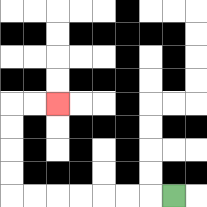{'start': '[7, 8]', 'end': '[2, 4]', 'path_directions': 'L,L,L,L,L,L,L,U,U,U,U,R,R', 'path_coordinates': '[[7, 8], [6, 8], [5, 8], [4, 8], [3, 8], [2, 8], [1, 8], [0, 8], [0, 7], [0, 6], [0, 5], [0, 4], [1, 4], [2, 4]]'}